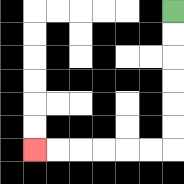{'start': '[7, 0]', 'end': '[1, 6]', 'path_directions': 'D,D,D,D,D,D,L,L,L,L,L,L', 'path_coordinates': '[[7, 0], [7, 1], [7, 2], [7, 3], [7, 4], [7, 5], [7, 6], [6, 6], [5, 6], [4, 6], [3, 6], [2, 6], [1, 6]]'}